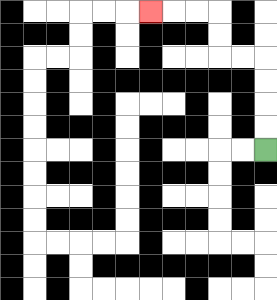{'start': '[11, 6]', 'end': '[6, 0]', 'path_directions': 'U,U,U,U,L,L,U,U,L,L,L', 'path_coordinates': '[[11, 6], [11, 5], [11, 4], [11, 3], [11, 2], [10, 2], [9, 2], [9, 1], [9, 0], [8, 0], [7, 0], [6, 0]]'}